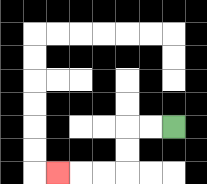{'start': '[7, 5]', 'end': '[2, 7]', 'path_directions': 'L,L,D,D,L,L,L', 'path_coordinates': '[[7, 5], [6, 5], [5, 5], [5, 6], [5, 7], [4, 7], [3, 7], [2, 7]]'}